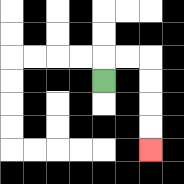{'start': '[4, 3]', 'end': '[6, 6]', 'path_directions': 'U,R,R,D,D,D,D', 'path_coordinates': '[[4, 3], [4, 2], [5, 2], [6, 2], [6, 3], [6, 4], [6, 5], [6, 6]]'}